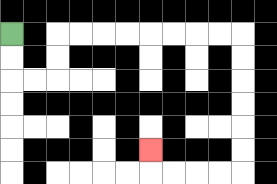{'start': '[0, 1]', 'end': '[6, 6]', 'path_directions': 'D,D,R,R,U,U,R,R,R,R,R,R,R,R,D,D,D,D,D,D,L,L,L,L,U', 'path_coordinates': '[[0, 1], [0, 2], [0, 3], [1, 3], [2, 3], [2, 2], [2, 1], [3, 1], [4, 1], [5, 1], [6, 1], [7, 1], [8, 1], [9, 1], [10, 1], [10, 2], [10, 3], [10, 4], [10, 5], [10, 6], [10, 7], [9, 7], [8, 7], [7, 7], [6, 7], [6, 6]]'}